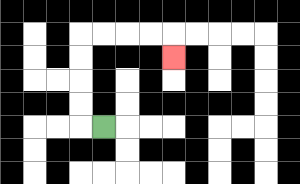{'start': '[4, 5]', 'end': '[7, 2]', 'path_directions': 'L,U,U,U,U,R,R,R,R,D', 'path_coordinates': '[[4, 5], [3, 5], [3, 4], [3, 3], [3, 2], [3, 1], [4, 1], [5, 1], [6, 1], [7, 1], [7, 2]]'}